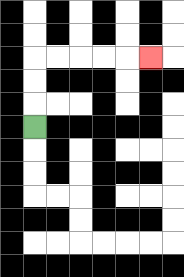{'start': '[1, 5]', 'end': '[6, 2]', 'path_directions': 'U,U,U,R,R,R,R,R', 'path_coordinates': '[[1, 5], [1, 4], [1, 3], [1, 2], [2, 2], [3, 2], [4, 2], [5, 2], [6, 2]]'}